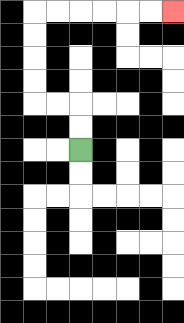{'start': '[3, 6]', 'end': '[7, 0]', 'path_directions': 'U,U,L,L,U,U,U,U,R,R,R,R,R,R', 'path_coordinates': '[[3, 6], [3, 5], [3, 4], [2, 4], [1, 4], [1, 3], [1, 2], [1, 1], [1, 0], [2, 0], [3, 0], [4, 0], [5, 0], [6, 0], [7, 0]]'}